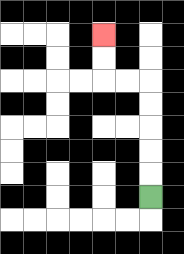{'start': '[6, 8]', 'end': '[4, 1]', 'path_directions': 'U,U,U,U,U,L,L,U,U', 'path_coordinates': '[[6, 8], [6, 7], [6, 6], [6, 5], [6, 4], [6, 3], [5, 3], [4, 3], [4, 2], [4, 1]]'}